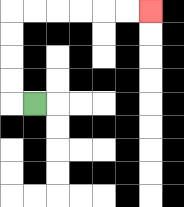{'start': '[1, 4]', 'end': '[6, 0]', 'path_directions': 'L,U,U,U,U,R,R,R,R,R,R', 'path_coordinates': '[[1, 4], [0, 4], [0, 3], [0, 2], [0, 1], [0, 0], [1, 0], [2, 0], [3, 0], [4, 0], [5, 0], [6, 0]]'}